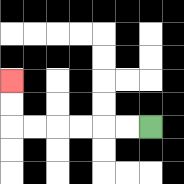{'start': '[6, 5]', 'end': '[0, 3]', 'path_directions': 'L,L,L,L,L,L,U,U', 'path_coordinates': '[[6, 5], [5, 5], [4, 5], [3, 5], [2, 5], [1, 5], [0, 5], [0, 4], [0, 3]]'}